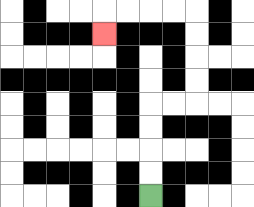{'start': '[6, 8]', 'end': '[4, 1]', 'path_directions': 'U,U,U,U,R,R,U,U,U,U,L,L,L,L,D', 'path_coordinates': '[[6, 8], [6, 7], [6, 6], [6, 5], [6, 4], [7, 4], [8, 4], [8, 3], [8, 2], [8, 1], [8, 0], [7, 0], [6, 0], [5, 0], [4, 0], [4, 1]]'}